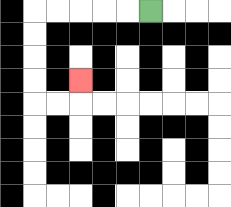{'start': '[6, 0]', 'end': '[3, 3]', 'path_directions': 'L,L,L,L,L,D,D,D,D,R,R,U', 'path_coordinates': '[[6, 0], [5, 0], [4, 0], [3, 0], [2, 0], [1, 0], [1, 1], [1, 2], [1, 3], [1, 4], [2, 4], [3, 4], [3, 3]]'}